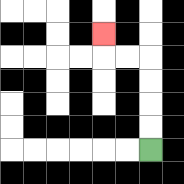{'start': '[6, 6]', 'end': '[4, 1]', 'path_directions': 'U,U,U,U,L,L,U', 'path_coordinates': '[[6, 6], [6, 5], [6, 4], [6, 3], [6, 2], [5, 2], [4, 2], [4, 1]]'}